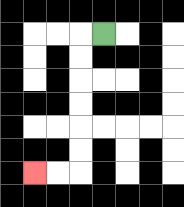{'start': '[4, 1]', 'end': '[1, 7]', 'path_directions': 'L,D,D,D,D,D,D,L,L', 'path_coordinates': '[[4, 1], [3, 1], [3, 2], [3, 3], [3, 4], [3, 5], [3, 6], [3, 7], [2, 7], [1, 7]]'}